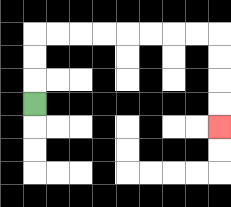{'start': '[1, 4]', 'end': '[9, 5]', 'path_directions': 'U,U,U,R,R,R,R,R,R,R,R,D,D,D,D', 'path_coordinates': '[[1, 4], [1, 3], [1, 2], [1, 1], [2, 1], [3, 1], [4, 1], [5, 1], [6, 1], [7, 1], [8, 1], [9, 1], [9, 2], [9, 3], [9, 4], [9, 5]]'}